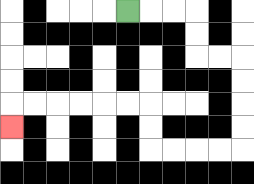{'start': '[5, 0]', 'end': '[0, 5]', 'path_directions': 'R,R,R,D,D,R,R,D,D,D,D,L,L,L,L,U,U,L,L,L,L,L,L,D', 'path_coordinates': '[[5, 0], [6, 0], [7, 0], [8, 0], [8, 1], [8, 2], [9, 2], [10, 2], [10, 3], [10, 4], [10, 5], [10, 6], [9, 6], [8, 6], [7, 6], [6, 6], [6, 5], [6, 4], [5, 4], [4, 4], [3, 4], [2, 4], [1, 4], [0, 4], [0, 5]]'}